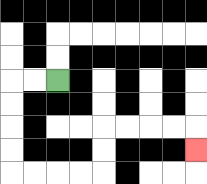{'start': '[2, 3]', 'end': '[8, 6]', 'path_directions': 'L,L,D,D,D,D,R,R,R,R,U,U,R,R,R,R,D', 'path_coordinates': '[[2, 3], [1, 3], [0, 3], [0, 4], [0, 5], [0, 6], [0, 7], [1, 7], [2, 7], [3, 7], [4, 7], [4, 6], [4, 5], [5, 5], [6, 5], [7, 5], [8, 5], [8, 6]]'}